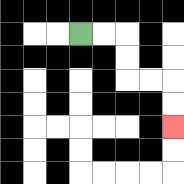{'start': '[3, 1]', 'end': '[7, 5]', 'path_directions': 'R,R,D,D,R,R,D,D', 'path_coordinates': '[[3, 1], [4, 1], [5, 1], [5, 2], [5, 3], [6, 3], [7, 3], [7, 4], [7, 5]]'}